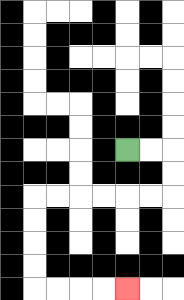{'start': '[5, 6]', 'end': '[5, 12]', 'path_directions': 'R,R,D,D,L,L,L,L,L,L,D,D,D,D,R,R,R,R', 'path_coordinates': '[[5, 6], [6, 6], [7, 6], [7, 7], [7, 8], [6, 8], [5, 8], [4, 8], [3, 8], [2, 8], [1, 8], [1, 9], [1, 10], [1, 11], [1, 12], [2, 12], [3, 12], [4, 12], [5, 12]]'}